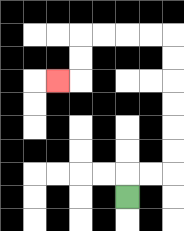{'start': '[5, 8]', 'end': '[2, 3]', 'path_directions': 'U,R,R,U,U,U,U,U,U,L,L,L,L,D,D,L', 'path_coordinates': '[[5, 8], [5, 7], [6, 7], [7, 7], [7, 6], [7, 5], [7, 4], [7, 3], [7, 2], [7, 1], [6, 1], [5, 1], [4, 1], [3, 1], [3, 2], [3, 3], [2, 3]]'}